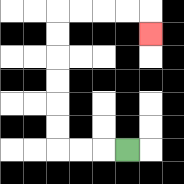{'start': '[5, 6]', 'end': '[6, 1]', 'path_directions': 'L,L,L,U,U,U,U,U,U,R,R,R,R,D', 'path_coordinates': '[[5, 6], [4, 6], [3, 6], [2, 6], [2, 5], [2, 4], [2, 3], [2, 2], [2, 1], [2, 0], [3, 0], [4, 0], [5, 0], [6, 0], [6, 1]]'}